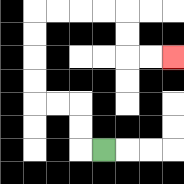{'start': '[4, 6]', 'end': '[7, 2]', 'path_directions': 'L,U,U,L,L,U,U,U,U,R,R,R,R,D,D,R,R', 'path_coordinates': '[[4, 6], [3, 6], [3, 5], [3, 4], [2, 4], [1, 4], [1, 3], [1, 2], [1, 1], [1, 0], [2, 0], [3, 0], [4, 0], [5, 0], [5, 1], [5, 2], [6, 2], [7, 2]]'}